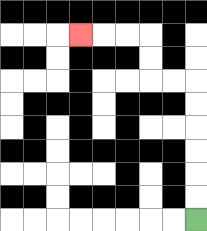{'start': '[8, 9]', 'end': '[3, 1]', 'path_directions': 'U,U,U,U,U,U,L,L,U,U,L,L,L', 'path_coordinates': '[[8, 9], [8, 8], [8, 7], [8, 6], [8, 5], [8, 4], [8, 3], [7, 3], [6, 3], [6, 2], [6, 1], [5, 1], [4, 1], [3, 1]]'}